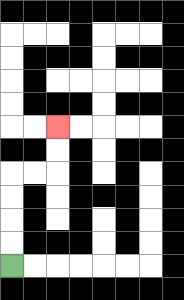{'start': '[0, 11]', 'end': '[2, 5]', 'path_directions': 'U,U,U,U,R,R,U,U', 'path_coordinates': '[[0, 11], [0, 10], [0, 9], [0, 8], [0, 7], [1, 7], [2, 7], [2, 6], [2, 5]]'}